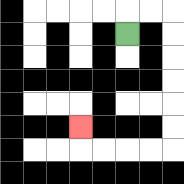{'start': '[5, 1]', 'end': '[3, 5]', 'path_directions': 'U,R,R,D,D,D,D,D,D,L,L,L,L,U', 'path_coordinates': '[[5, 1], [5, 0], [6, 0], [7, 0], [7, 1], [7, 2], [7, 3], [7, 4], [7, 5], [7, 6], [6, 6], [5, 6], [4, 6], [3, 6], [3, 5]]'}